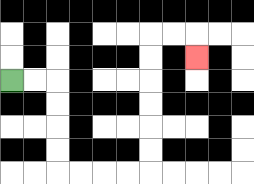{'start': '[0, 3]', 'end': '[8, 2]', 'path_directions': 'R,R,D,D,D,D,R,R,R,R,U,U,U,U,U,U,R,R,D', 'path_coordinates': '[[0, 3], [1, 3], [2, 3], [2, 4], [2, 5], [2, 6], [2, 7], [3, 7], [4, 7], [5, 7], [6, 7], [6, 6], [6, 5], [6, 4], [6, 3], [6, 2], [6, 1], [7, 1], [8, 1], [8, 2]]'}